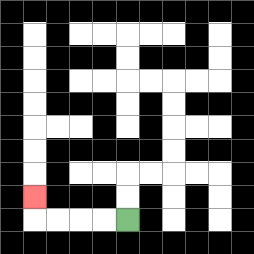{'start': '[5, 9]', 'end': '[1, 8]', 'path_directions': 'L,L,L,L,U', 'path_coordinates': '[[5, 9], [4, 9], [3, 9], [2, 9], [1, 9], [1, 8]]'}